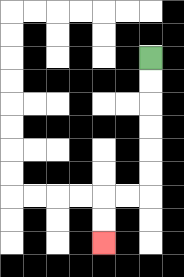{'start': '[6, 2]', 'end': '[4, 10]', 'path_directions': 'D,D,D,D,D,D,L,L,D,D', 'path_coordinates': '[[6, 2], [6, 3], [6, 4], [6, 5], [6, 6], [6, 7], [6, 8], [5, 8], [4, 8], [4, 9], [4, 10]]'}